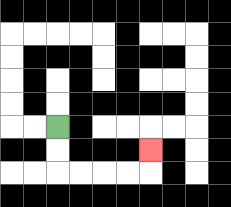{'start': '[2, 5]', 'end': '[6, 6]', 'path_directions': 'D,D,R,R,R,R,U', 'path_coordinates': '[[2, 5], [2, 6], [2, 7], [3, 7], [4, 7], [5, 7], [6, 7], [6, 6]]'}